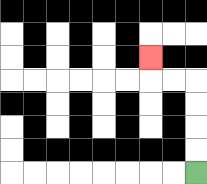{'start': '[8, 7]', 'end': '[6, 2]', 'path_directions': 'U,U,U,U,L,L,U', 'path_coordinates': '[[8, 7], [8, 6], [8, 5], [8, 4], [8, 3], [7, 3], [6, 3], [6, 2]]'}